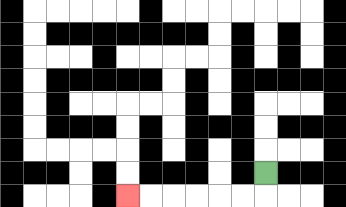{'start': '[11, 7]', 'end': '[5, 8]', 'path_directions': 'D,L,L,L,L,L,L', 'path_coordinates': '[[11, 7], [11, 8], [10, 8], [9, 8], [8, 8], [7, 8], [6, 8], [5, 8]]'}